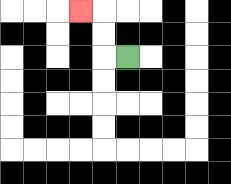{'start': '[5, 2]', 'end': '[3, 0]', 'path_directions': 'L,U,U,L', 'path_coordinates': '[[5, 2], [4, 2], [4, 1], [4, 0], [3, 0]]'}